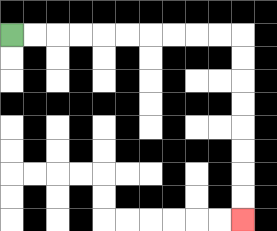{'start': '[0, 1]', 'end': '[10, 9]', 'path_directions': 'R,R,R,R,R,R,R,R,R,R,D,D,D,D,D,D,D,D', 'path_coordinates': '[[0, 1], [1, 1], [2, 1], [3, 1], [4, 1], [5, 1], [6, 1], [7, 1], [8, 1], [9, 1], [10, 1], [10, 2], [10, 3], [10, 4], [10, 5], [10, 6], [10, 7], [10, 8], [10, 9]]'}